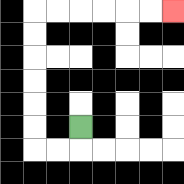{'start': '[3, 5]', 'end': '[7, 0]', 'path_directions': 'D,L,L,U,U,U,U,U,U,R,R,R,R,R,R', 'path_coordinates': '[[3, 5], [3, 6], [2, 6], [1, 6], [1, 5], [1, 4], [1, 3], [1, 2], [1, 1], [1, 0], [2, 0], [3, 0], [4, 0], [5, 0], [6, 0], [7, 0]]'}